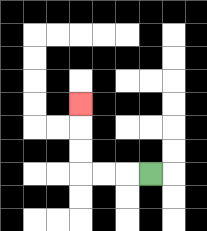{'start': '[6, 7]', 'end': '[3, 4]', 'path_directions': 'L,L,L,U,U,U', 'path_coordinates': '[[6, 7], [5, 7], [4, 7], [3, 7], [3, 6], [3, 5], [3, 4]]'}